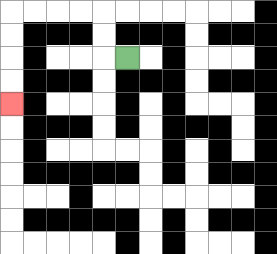{'start': '[5, 2]', 'end': '[0, 4]', 'path_directions': 'L,U,U,L,L,L,L,D,D,D,D', 'path_coordinates': '[[5, 2], [4, 2], [4, 1], [4, 0], [3, 0], [2, 0], [1, 0], [0, 0], [0, 1], [0, 2], [0, 3], [0, 4]]'}